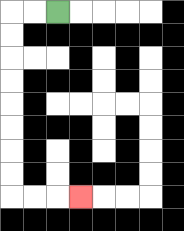{'start': '[2, 0]', 'end': '[3, 8]', 'path_directions': 'L,L,D,D,D,D,D,D,D,D,R,R,R', 'path_coordinates': '[[2, 0], [1, 0], [0, 0], [0, 1], [0, 2], [0, 3], [0, 4], [0, 5], [0, 6], [0, 7], [0, 8], [1, 8], [2, 8], [3, 8]]'}